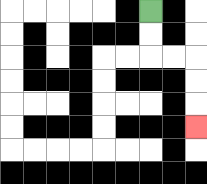{'start': '[6, 0]', 'end': '[8, 5]', 'path_directions': 'D,D,R,R,D,D,D', 'path_coordinates': '[[6, 0], [6, 1], [6, 2], [7, 2], [8, 2], [8, 3], [8, 4], [8, 5]]'}